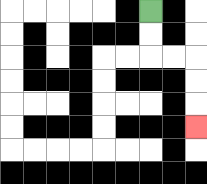{'start': '[6, 0]', 'end': '[8, 5]', 'path_directions': 'D,D,R,R,D,D,D', 'path_coordinates': '[[6, 0], [6, 1], [6, 2], [7, 2], [8, 2], [8, 3], [8, 4], [8, 5]]'}